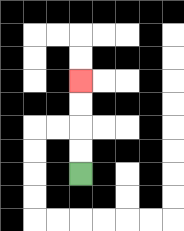{'start': '[3, 7]', 'end': '[3, 3]', 'path_directions': 'U,U,U,U', 'path_coordinates': '[[3, 7], [3, 6], [3, 5], [3, 4], [3, 3]]'}